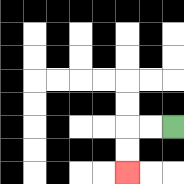{'start': '[7, 5]', 'end': '[5, 7]', 'path_directions': 'L,L,D,D', 'path_coordinates': '[[7, 5], [6, 5], [5, 5], [5, 6], [5, 7]]'}